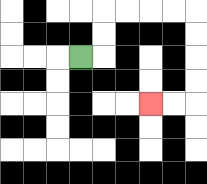{'start': '[3, 2]', 'end': '[6, 4]', 'path_directions': 'R,U,U,R,R,R,R,D,D,D,D,L,L', 'path_coordinates': '[[3, 2], [4, 2], [4, 1], [4, 0], [5, 0], [6, 0], [7, 0], [8, 0], [8, 1], [8, 2], [8, 3], [8, 4], [7, 4], [6, 4]]'}